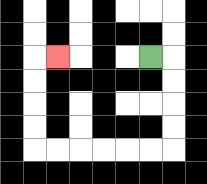{'start': '[6, 2]', 'end': '[2, 2]', 'path_directions': 'R,D,D,D,D,L,L,L,L,L,L,U,U,U,U,R', 'path_coordinates': '[[6, 2], [7, 2], [7, 3], [7, 4], [7, 5], [7, 6], [6, 6], [5, 6], [4, 6], [3, 6], [2, 6], [1, 6], [1, 5], [1, 4], [1, 3], [1, 2], [2, 2]]'}